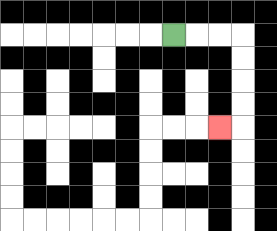{'start': '[7, 1]', 'end': '[9, 5]', 'path_directions': 'R,R,R,D,D,D,D,L', 'path_coordinates': '[[7, 1], [8, 1], [9, 1], [10, 1], [10, 2], [10, 3], [10, 4], [10, 5], [9, 5]]'}